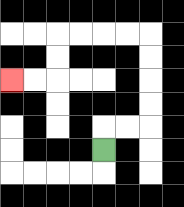{'start': '[4, 6]', 'end': '[0, 3]', 'path_directions': 'U,R,R,U,U,U,U,L,L,L,L,D,D,L,L', 'path_coordinates': '[[4, 6], [4, 5], [5, 5], [6, 5], [6, 4], [6, 3], [6, 2], [6, 1], [5, 1], [4, 1], [3, 1], [2, 1], [2, 2], [2, 3], [1, 3], [0, 3]]'}